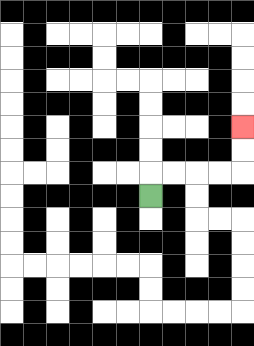{'start': '[6, 8]', 'end': '[10, 5]', 'path_directions': 'U,R,R,R,R,U,U', 'path_coordinates': '[[6, 8], [6, 7], [7, 7], [8, 7], [9, 7], [10, 7], [10, 6], [10, 5]]'}